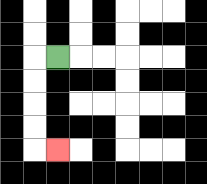{'start': '[2, 2]', 'end': '[2, 6]', 'path_directions': 'L,D,D,D,D,R', 'path_coordinates': '[[2, 2], [1, 2], [1, 3], [1, 4], [1, 5], [1, 6], [2, 6]]'}